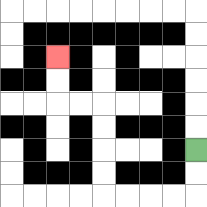{'start': '[8, 6]', 'end': '[2, 2]', 'path_directions': 'D,D,L,L,L,L,U,U,U,U,L,L,U,U', 'path_coordinates': '[[8, 6], [8, 7], [8, 8], [7, 8], [6, 8], [5, 8], [4, 8], [4, 7], [4, 6], [4, 5], [4, 4], [3, 4], [2, 4], [2, 3], [2, 2]]'}